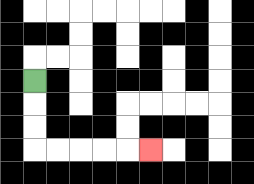{'start': '[1, 3]', 'end': '[6, 6]', 'path_directions': 'D,D,D,R,R,R,R,R', 'path_coordinates': '[[1, 3], [1, 4], [1, 5], [1, 6], [2, 6], [3, 6], [4, 6], [5, 6], [6, 6]]'}